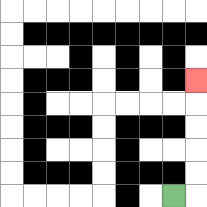{'start': '[7, 8]', 'end': '[8, 3]', 'path_directions': 'R,U,U,U,U,U', 'path_coordinates': '[[7, 8], [8, 8], [8, 7], [8, 6], [8, 5], [8, 4], [8, 3]]'}